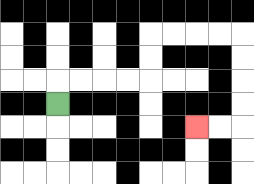{'start': '[2, 4]', 'end': '[8, 5]', 'path_directions': 'U,R,R,R,R,U,U,R,R,R,R,D,D,D,D,L,L', 'path_coordinates': '[[2, 4], [2, 3], [3, 3], [4, 3], [5, 3], [6, 3], [6, 2], [6, 1], [7, 1], [8, 1], [9, 1], [10, 1], [10, 2], [10, 3], [10, 4], [10, 5], [9, 5], [8, 5]]'}